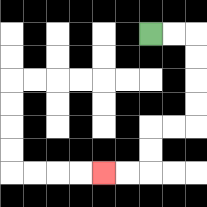{'start': '[6, 1]', 'end': '[4, 7]', 'path_directions': 'R,R,D,D,D,D,L,L,D,D,L,L', 'path_coordinates': '[[6, 1], [7, 1], [8, 1], [8, 2], [8, 3], [8, 4], [8, 5], [7, 5], [6, 5], [6, 6], [6, 7], [5, 7], [4, 7]]'}